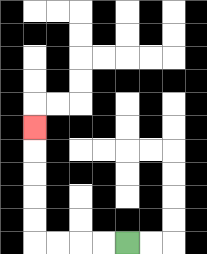{'start': '[5, 10]', 'end': '[1, 5]', 'path_directions': 'L,L,L,L,U,U,U,U,U', 'path_coordinates': '[[5, 10], [4, 10], [3, 10], [2, 10], [1, 10], [1, 9], [1, 8], [1, 7], [1, 6], [1, 5]]'}